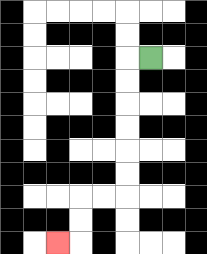{'start': '[6, 2]', 'end': '[2, 10]', 'path_directions': 'L,D,D,D,D,D,D,L,L,D,D,L', 'path_coordinates': '[[6, 2], [5, 2], [5, 3], [5, 4], [5, 5], [5, 6], [5, 7], [5, 8], [4, 8], [3, 8], [3, 9], [3, 10], [2, 10]]'}